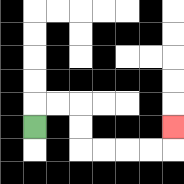{'start': '[1, 5]', 'end': '[7, 5]', 'path_directions': 'U,R,R,D,D,R,R,R,R,U', 'path_coordinates': '[[1, 5], [1, 4], [2, 4], [3, 4], [3, 5], [3, 6], [4, 6], [5, 6], [6, 6], [7, 6], [7, 5]]'}